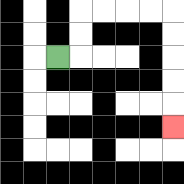{'start': '[2, 2]', 'end': '[7, 5]', 'path_directions': 'R,U,U,R,R,R,R,D,D,D,D,D', 'path_coordinates': '[[2, 2], [3, 2], [3, 1], [3, 0], [4, 0], [5, 0], [6, 0], [7, 0], [7, 1], [7, 2], [7, 3], [7, 4], [7, 5]]'}